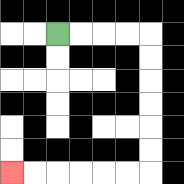{'start': '[2, 1]', 'end': '[0, 7]', 'path_directions': 'R,R,R,R,D,D,D,D,D,D,L,L,L,L,L,L', 'path_coordinates': '[[2, 1], [3, 1], [4, 1], [5, 1], [6, 1], [6, 2], [6, 3], [6, 4], [6, 5], [6, 6], [6, 7], [5, 7], [4, 7], [3, 7], [2, 7], [1, 7], [0, 7]]'}